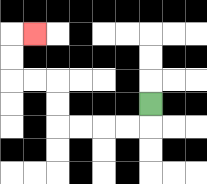{'start': '[6, 4]', 'end': '[1, 1]', 'path_directions': 'D,L,L,L,L,U,U,L,L,U,U,R', 'path_coordinates': '[[6, 4], [6, 5], [5, 5], [4, 5], [3, 5], [2, 5], [2, 4], [2, 3], [1, 3], [0, 3], [0, 2], [0, 1], [1, 1]]'}